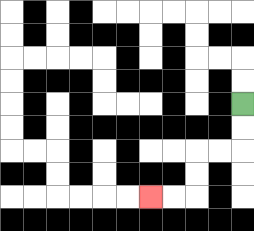{'start': '[10, 4]', 'end': '[6, 8]', 'path_directions': 'D,D,L,L,D,D,L,L', 'path_coordinates': '[[10, 4], [10, 5], [10, 6], [9, 6], [8, 6], [8, 7], [8, 8], [7, 8], [6, 8]]'}